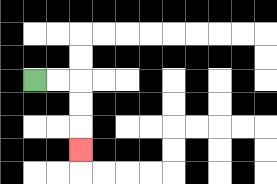{'start': '[1, 3]', 'end': '[3, 6]', 'path_directions': 'R,R,D,D,D', 'path_coordinates': '[[1, 3], [2, 3], [3, 3], [3, 4], [3, 5], [3, 6]]'}